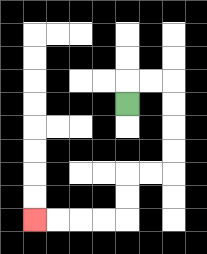{'start': '[5, 4]', 'end': '[1, 9]', 'path_directions': 'U,R,R,D,D,D,D,L,L,D,D,L,L,L,L', 'path_coordinates': '[[5, 4], [5, 3], [6, 3], [7, 3], [7, 4], [7, 5], [7, 6], [7, 7], [6, 7], [5, 7], [5, 8], [5, 9], [4, 9], [3, 9], [2, 9], [1, 9]]'}